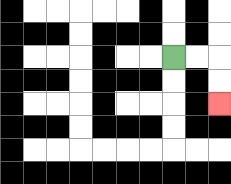{'start': '[7, 2]', 'end': '[9, 4]', 'path_directions': 'R,R,D,D', 'path_coordinates': '[[7, 2], [8, 2], [9, 2], [9, 3], [9, 4]]'}